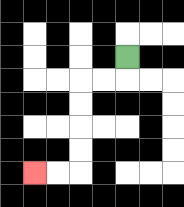{'start': '[5, 2]', 'end': '[1, 7]', 'path_directions': 'D,L,L,D,D,D,D,L,L', 'path_coordinates': '[[5, 2], [5, 3], [4, 3], [3, 3], [3, 4], [3, 5], [3, 6], [3, 7], [2, 7], [1, 7]]'}